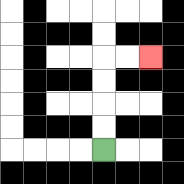{'start': '[4, 6]', 'end': '[6, 2]', 'path_directions': 'U,U,U,U,R,R', 'path_coordinates': '[[4, 6], [4, 5], [4, 4], [4, 3], [4, 2], [5, 2], [6, 2]]'}